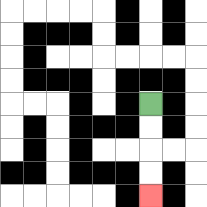{'start': '[6, 4]', 'end': '[6, 8]', 'path_directions': 'D,D,D,D', 'path_coordinates': '[[6, 4], [6, 5], [6, 6], [6, 7], [6, 8]]'}